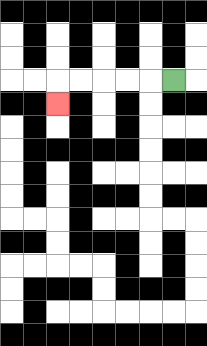{'start': '[7, 3]', 'end': '[2, 4]', 'path_directions': 'L,L,L,L,L,D', 'path_coordinates': '[[7, 3], [6, 3], [5, 3], [4, 3], [3, 3], [2, 3], [2, 4]]'}